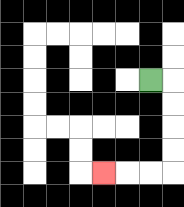{'start': '[6, 3]', 'end': '[4, 7]', 'path_directions': 'R,D,D,D,D,L,L,L', 'path_coordinates': '[[6, 3], [7, 3], [7, 4], [7, 5], [7, 6], [7, 7], [6, 7], [5, 7], [4, 7]]'}